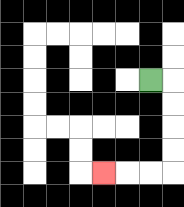{'start': '[6, 3]', 'end': '[4, 7]', 'path_directions': 'R,D,D,D,D,L,L,L', 'path_coordinates': '[[6, 3], [7, 3], [7, 4], [7, 5], [7, 6], [7, 7], [6, 7], [5, 7], [4, 7]]'}